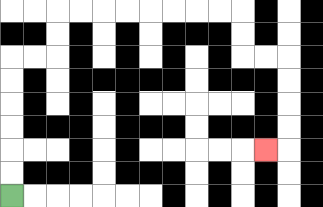{'start': '[0, 8]', 'end': '[11, 6]', 'path_directions': 'U,U,U,U,U,U,R,R,U,U,R,R,R,R,R,R,R,R,D,D,R,R,D,D,D,D,L', 'path_coordinates': '[[0, 8], [0, 7], [0, 6], [0, 5], [0, 4], [0, 3], [0, 2], [1, 2], [2, 2], [2, 1], [2, 0], [3, 0], [4, 0], [5, 0], [6, 0], [7, 0], [8, 0], [9, 0], [10, 0], [10, 1], [10, 2], [11, 2], [12, 2], [12, 3], [12, 4], [12, 5], [12, 6], [11, 6]]'}